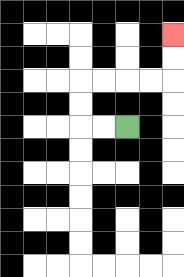{'start': '[5, 5]', 'end': '[7, 1]', 'path_directions': 'L,L,U,U,R,R,R,R,U,U', 'path_coordinates': '[[5, 5], [4, 5], [3, 5], [3, 4], [3, 3], [4, 3], [5, 3], [6, 3], [7, 3], [7, 2], [7, 1]]'}